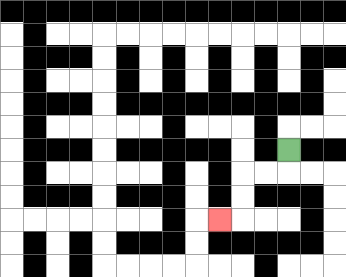{'start': '[12, 6]', 'end': '[9, 9]', 'path_directions': 'D,L,L,D,D,L', 'path_coordinates': '[[12, 6], [12, 7], [11, 7], [10, 7], [10, 8], [10, 9], [9, 9]]'}